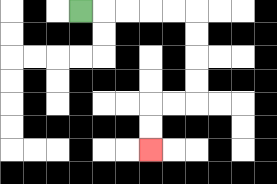{'start': '[3, 0]', 'end': '[6, 6]', 'path_directions': 'R,R,R,R,R,D,D,D,D,L,L,D,D', 'path_coordinates': '[[3, 0], [4, 0], [5, 0], [6, 0], [7, 0], [8, 0], [8, 1], [8, 2], [8, 3], [8, 4], [7, 4], [6, 4], [6, 5], [6, 6]]'}